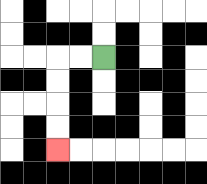{'start': '[4, 2]', 'end': '[2, 6]', 'path_directions': 'L,L,D,D,D,D', 'path_coordinates': '[[4, 2], [3, 2], [2, 2], [2, 3], [2, 4], [2, 5], [2, 6]]'}